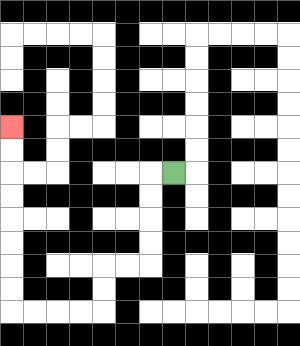{'start': '[7, 7]', 'end': '[0, 5]', 'path_directions': 'L,D,D,D,D,L,L,D,D,L,L,L,L,U,U,U,U,U,U,U,U', 'path_coordinates': '[[7, 7], [6, 7], [6, 8], [6, 9], [6, 10], [6, 11], [5, 11], [4, 11], [4, 12], [4, 13], [3, 13], [2, 13], [1, 13], [0, 13], [0, 12], [0, 11], [0, 10], [0, 9], [0, 8], [0, 7], [0, 6], [0, 5]]'}